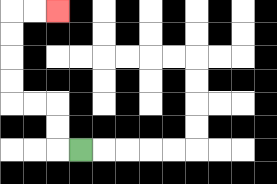{'start': '[3, 6]', 'end': '[2, 0]', 'path_directions': 'L,U,U,L,L,U,U,U,U,R,R', 'path_coordinates': '[[3, 6], [2, 6], [2, 5], [2, 4], [1, 4], [0, 4], [0, 3], [0, 2], [0, 1], [0, 0], [1, 0], [2, 0]]'}